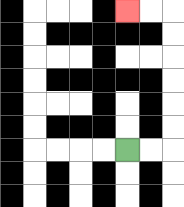{'start': '[5, 6]', 'end': '[5, 0]', 'path_directions': 'R,R,U,U,U,U,U,U,L,L', 'path_coordinates': '[[5, 6], [6, 6], [7, 6], [7, 5], [7, 4], [7, 3], [7, 2], [7, 1], [7, 0], [6, 0], [5, 0]]'}